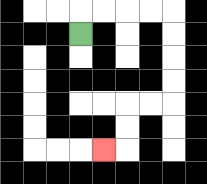{'start': '[3, 1]', 'end': '[4, 6]', 'path_directions': 'U,R,R,R,R,D,D,D,D,L,L,D,D,L', 'path_coordinates': '[[3, 1], [3, 0], [4, 0], [5, 0], [6, 0], [7, 0], [7, 1], [7, 2], [7, 3], [7, 4], [6, 4], [5, 4], [5, 5], [5, 6], [4, 6]]'}